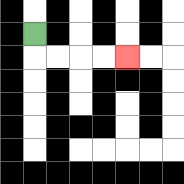{'start': '[1, 1]', 'end': '[5, 2]', 'path_directions': 'D,R,R,R,R', 'path_coordinates': '[[1, 1], [1, 2], [2, 2], [3, 2], [4, 2], [5, 2]]'}